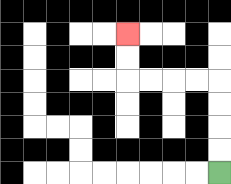{'start': '[9, 7]', 'end': '[5, 1]', 'path_directions': 'U,U,U,U,L,L,L,L,U,U', 'path_coordinates': '[[9, 7], [9, 6], [9, 5], [9, 4], [9, 3], [8, 3], [7, 3], [6, 3], [5, 3], [5, 2], [5, 1]]'}